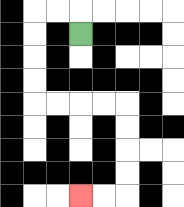{'start': '[3, 1]', 'end': '[3, 8]', 'path_directions': 'U,L,L,D,D,D,D,R,R,R,R,D,D,D,D,L,L', 'path_coordinates': '[[3, 1], [3, 0], [2, 0], [1, 0], [1, 1], [1, 2], [1, 3], [1, 4], [2, 4], [3, 4], [4, 4], [5, 4], [5, 5], [5, 6], [5, 7], [5, 8], [4, 8], [3, 8]]'}